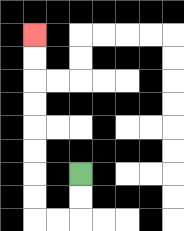{'start': '[3, 7]', 'end': '[1, 1]', 'path_directions': 'D,D,L,L,U,U,U,U,U,U,U,U', 'path_coordinates': '[[3, 7], [3, 8], [3, 9], [2, 9], [1, 9], [1, 8], [1, 7], [1, 6], [1, 5], [1, 4], [1, 3], [1, 2], [1, 1]]'}